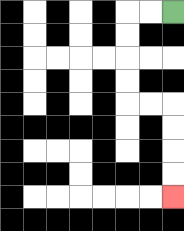{'start': '[7, 0]', 'end': '[7, 8]', 'path_directions': 'L,L,D,D,D,D,R,R,D,D,D,D', 'path_coordinates': '[[7, 0], [6, 0], [5, 0], [5, 1], [5, 2], [5, 3], [5, 4], [6, 4], [7, 4], [7, 5], [7, 6], [7, 7], [7, 8]]'}